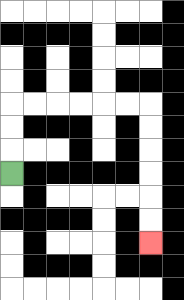{'start': '[0, 7]', 'end': '[6, 10]', 'path_directions': 'U,U,U,R,R,R,R,R,R,D,D,D,D,D,D', 'path_coordinates': '[[0, 7], [0, 6], [0, 5], [0, 4], [1, 4], [2, 4], [3, 4], [4, 4], [5, 4], [6, 4], [6, 5], [6, 6], [6, 7], [6, 8], [6, 9], [6, 10]]'}